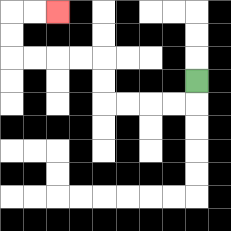{'start': '[8, 3]', 'end': '[2, 0]', 'path_directions': 'D,L,L,L,L,U,U,L,L,L,L,U,U,R,R', 'path_coordinates': '[[8, 3], [8, 4], [7, 4], [6, 4], [5, 4], [4, 4], [4, 3], [4, 2], [3, 2], [2, 2], [1, 2], [0, 2], [0, 1], [0, 0], [1, 0], [2, 0]]'}